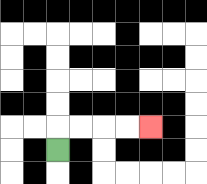{'start': '[2, 6]', 'end': '[6, 5]', 'path_directions': 'U,R,R,R,R', 'path_coordinates': '[[2, 6], [2, 5], [3, 5], [4, 5], [5, 5], [6, 5]]'}